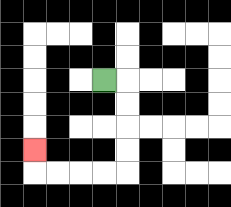{'start': '[4, 3]', 'end': '[1, 6]', 'path_directions': 'R,D,D,D,D,L,L,L,L,U', 'path_coordinates': '[[4, 3], [5, 3], [5, 4], [5, 5], [5, 6], [5, 7], [4, 7], [3, 7], [2, 7], [1, 7], [1, 6]]'}